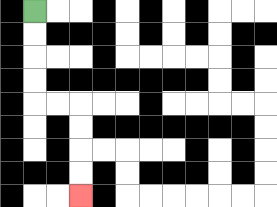{'start': '[1, 0]', 'end': '[3, 8]', 'path_directions': 'D,D,D,D,R,R,D,D,D,D', 'path_coordinates': '[[1, 0], [1, 1], [1, 2], [1, 3], [1, 4], [2, 4], [3, 4], [3, 5], [3, 6], [3, 7], [3, 8]]'}